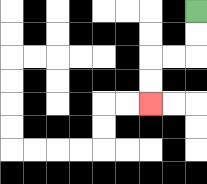{'start': '[8, 0]', 'end': '[6, 4]', 'path_directions': 'D,D,L,L,D,D', 'path_coordinates': '[[8, 0], [8, 1], [8, 2], [7, 2], [6, 2], [6, 3], [6, 4]]'}